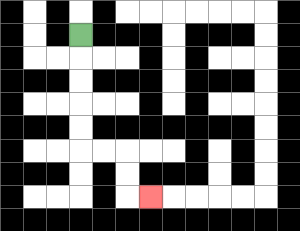{'start': '[3, 1]', 'end': '[6, 8]', 'path_directions': 'D,D,D,D,D,R,R,D,D,R', 'path_coordinates': '[[3, 1], [3, 2], [3, 3], [3, 4], [3, 5], [3, 6], [4, 6], [5, 6], [5, 7], [5, 8], [6, 8]]'}